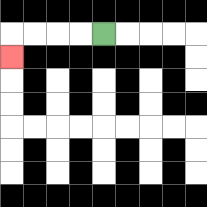{'start': '[4, 1]', 'end': '[0, 2]', 'path_directions': 'L,L,L,L,D', 'path_coordinates': '[[4, 1], [3, 1], [2, 1], [1, 1], [0, 1], [0, 2]]'}